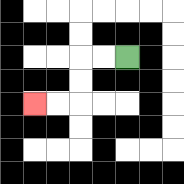{'start': '[5, 2]', 'end': '[1, 4]', 'path_directions': 'L,L,D,D,L,L', 'path_coordinates': '[[5, 2], [4, 2], [3, 2], [3, 3], [3, 4], [2, 4], [1, 4]]'}